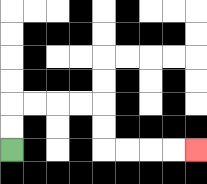{'start': '[0, 6]', 'end': '[8, 6]', 'path_directions': 'U,U,R,R,R,R,D,D,R,R,R,R', 'path_coordinates': '[[0, 6], [0, 5], [0, 4], [1, 4], [2, 4], [3, 4], [4, 4], [4, 5], [4, 6], [5, 6], [6, 6], [7, 6], [8, 6]]'}